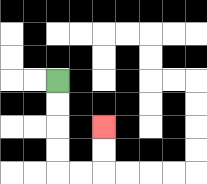{'start': '[2, 3]', 'end': '[4, 5]', 'path_directions': 'D,D,D,D,R,R,U,U', 'path_coordinates': '[[2, 3], [2, 4], [2, 5], [2, 6], [2, 7], [3, 7], [4, 7], [4, 6], [4, 5]]'}